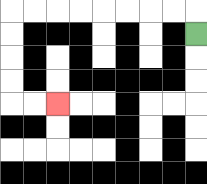{'start': '[8, 1]', 'end': '[2, 4]', 'path_directions': 'U,L,L,L,L,L,L,L,L,D,D,D,D,R,R', 'path_coordinates': '[[8, 1], [8, 0], [7, 0], [6, 0], [5, 0], [4, 0], [3, 0], [2, 0], [1, 0], [0, 0], [0, 1], [0, 2], [0, 3], [0, 4], [1, 4], [2, 4]]'}